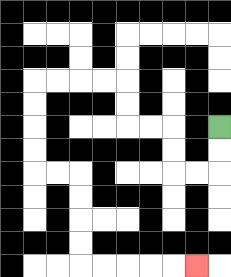{'start': '[9, 5]', 'end': '[8, 11]', 'path_directions': 'D,D,L,L,U,U,L,L,U,U,L,L,L,L,D,D,D,D,R,R,D,D,D,D,R,R,R,R,R', 'path_coordinates': '[[9, 5], [9, 6], [9, 7], [8, 7], [7, 7], [7, 6], [7, 5], [6, 5], [5, 5], [5, 4], [5, 3], [4, 3], [3, 3], [2, 3], [1, 3], [1, 4], [1, 5], [1, 6], [1, 7], [2, 7], [3, 7], [3, 8], [3, 9], [3, 10], [3, 11], [4, 11], [5, 11], [6, 11], [7, 11], [8, 11]]'}